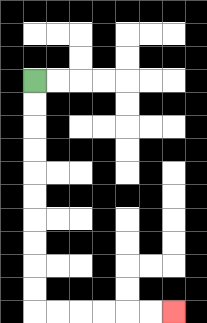{'start': '[1, 3]', 'end': '[7, 13]', 'path_directions': 'D,D,D,D,D,D,D,D,D,D,R,R,R,R,R,R', 'path_coordinates': '[[1, 3], [1, 4], [1, 5], [1, 6], [1, 7], [1, 8], [1, 9], [1, 10], [1, 11], [1, 12], [1, 13], [2, 13], [3, 13], [4, 13], [5, 13], [6, 13], [7, 13]]'}